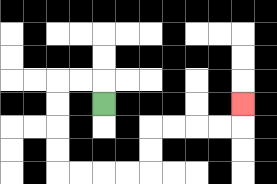{'start': '[4, 4]', 'end': '[10, 4]', 'path_directions': 'U,L,L,D,D,D,D,R,R,R,R,U,U,R,R,R,R,U', 'path_coordinates': '[[4, 4], [4, 3], [3, 3], [2, 3], [2, 4], [2, 5], [2, 6], [2, 7], [3, 7], [4, 7], [5, 7], [6, 7], [6, 6], [6, 5], [7, 5], [8, 5], [9, 5], [10, 5], [10, 4]]'}